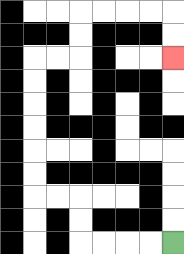{'start': '[7, 10]', 'end': '[7, 2]', 'path_directions': 'L,L,L,L,U,U,L,L,U,U,U,U,U,U,R,R,U,U,R,R,R,R,D,D', 'path_coordinates': '[[7, 10], [6, 10], [5, 10], [4, 10], [3, 10], [3, 9], [3, 8], [2, 8], [1, 8], [1, 7], [1, 6], [1, 5], [1, 4], [1, 3], [1, 2], [2, 2], [3, 2], [3, 1], [3, 0], [4, 0], [5, 0], [6, 0], [7, 0], [7, 1], [7, 2]]'}